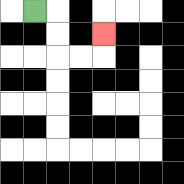{'start': '[1, 0]', 'end': '[4, 1]', 'path_directions': 'R,D,D,R,R,U', 'path_coordinates': '[[1, 0], [2, 0], [2, 1], [2, 2], [3, 2], [4, 2], [4, 1]]'}